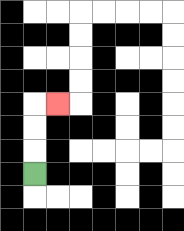{'start': '[1, 7]', 'end': '[2, 4]', 'path_directions': 'U,U,U,R', 'path_coordinates': '[[1, 7], [1, 6], [1, 5], [1, 4], [2, 4]]'}